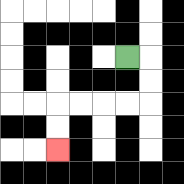{'start': '[5, 2]', 'end': '[2, 6]', 'path_directions': 'R,D,D,L,L,L,L,D,D', 'path_coordinates': '[[5, 2], [6, 2], [6, 3], [6, 4], [5, 4], [4, 4], [3, 4], [2, 4], [2, 5], [2, 6]]'}